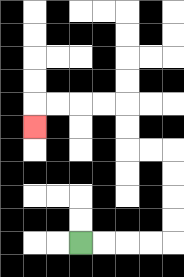{'start': '[3, 10]', 'end': '[1, 5]', 'path_directions': 'R,R,R,R,U,U,U,U,L,L,U,U,L,L,L,L,D', 'path_coordinates': '[[3, 10], [4, 10], [5, 10], [6, 10], [7, 10], [7, 9], [7, 8], [7, 7], [7, 6], [6, 6], [5, 6], [5, 5], [5, 4], [4, 4], [3, 4], [2, 4], [1, 4], [1, 5]]'}